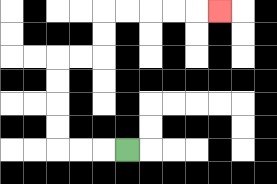{'start': '[5, 6]', 'end': '[9, 0]', 'path_directions': 'L,L,L,U,U,U,U,R,R,U,U,R,R,R,R,R', 'path_coordinates': '[[5, 6], [4, 6], [3, 6], [2, 6], [2, 5], [2, 4], [2, 3], [2, 2], [3, 2], [4, 2], [4, 1], [4, 0], [5, 0], [6, 0], [7, 0], [8, 0], [9, 0]]'}